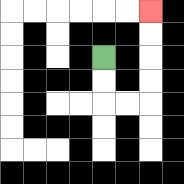{'start': '[4, 2]', 'end': '[6, 0]', 'path_directions': 'D,D,R,R,U,U,U,U', 'path_coordinates': '[[4, 2], [4, 3], [4, 4], [5, 4], [6, 4], [6, 3], [6, 2], [6, 1], [6, 0]]'}